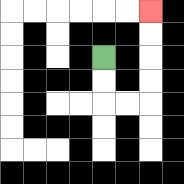{'start': '[4, 2]', 'end': '[6, 0]', 'path_directions': 'D,D,R,R,U,U,U,U', 'path_coordinates': '[[4, 2], [4, 3], [4, 4], [5, 4], [6, 4], [6, 3], [6, 2], [6, 1], [6, 0]]'}